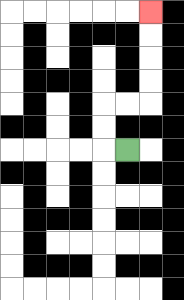{'start': '[5, 6]', 'end': '[6, 0]', 'path_directions': 'L,U,U,R,R,U,U,U,U', 'path_coordinates': '[[5, 6], [4, 6], [4, 5], [4, 4], [5, 4], [6, 4], [6, 3], [6, 2], [6, 1], [6, 0]]'}